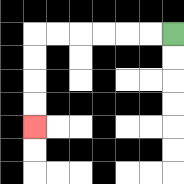{'start': '[7, 1]', 'end': '[1, 5]', 'path_directions': 'L,L,L,L,L,L,D,D,D,D', 'path_coordinates': '[[7, 1], [6, 1], [5, 1], [4, 1], [3, 1], [2, 1], [1, 1], [1, 2], [1, 3], [1, 4], [1, 5]]'}